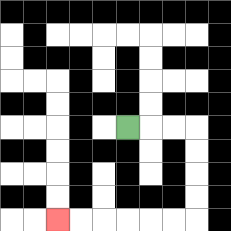{'start': '[5, 5]', 'end': '[2, 9]', 'path_directions': 'R,R,R,D,D,D,D,L,L,L,L,L,L', 'path_coordinates': '[[5, 5], [6, 5], [7, 5], [8, 5], [8, 6], [8, 7], [8, 8], [8, 9], [7, 9], [6, 9], [5, 9], [4, 9], [3, 9], [2, 9]]'}